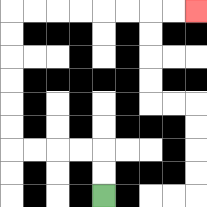{'start': '[4, 8]', 'end': '[8, 0]', 'path_directions': 'U,U,L,L,L,L,U,U,U,U,U,U,R,R,R,R,R,R,R,R', 'path_coordinates': '[[4, 8], [4, 7], [4, 6], [3, 6], [2, 6], [1, 6], [0, 6], [0, 5], [0, 4], [0, 3], [0, 2], [0, 1], [0, 0], [1, 0], [2, 0], [3, 0], [4, 0], [5, 0], [6, 0], [7, 0], [8, 0]]'}